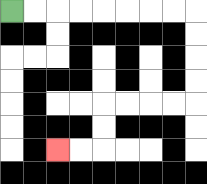{'start': '[0, 0]', 'end': '[2, 6]', 'path_directions': 'R,R,R,R,R,R,R,R,D,D,D,D,L,L,L,L,D,D,L,L', 'path_coordinates': '[[0, 0], [1, 0], [2, 0], [3, 0], [4, 0], [5, 0], [6, 0], [7, 0], [8, 0], [8, 1], [8, 2], [8, 3], [8, 4], [7, 4], [6, 4], [5, 4], [4, 4], [4, 5], [4, 6], [3, 6], [2, 6]]'}